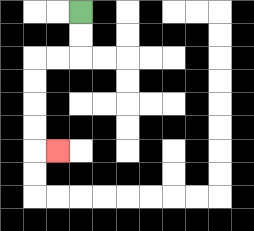{'start': '[3, 0]', 'end': '[2, 6]', 'path_directions': 'D,D,L,L,D,D,D,D,R', 'path_coordinates': '[[3, 0], [3, 1], [3, 2], [2, 2], [1, 2], [1, 3], [1, 4], [1, 5], [1, 6], [2, 6]]'}